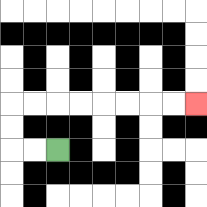{'start': '[2, 6]', 'end': '[8, 4]', 'path_directions': 'L,L,U,U,R,R,R,R,R,R,R,R', 'path_coordinates': '[[2, 6], [1, 6], [0, 6], [0, 5], [0, 4], [1, 4], [2, 4], [3, 4], [4, 4], [5, 4], [6, 4], [7, 4], [8, 4]]'}